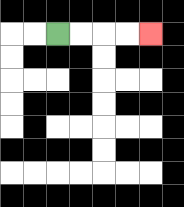{'start': '[2, 1]', 'end': '[6, 1]', 'path_directions': 'R,R,R,R', 'path_coordinates': '[[2, 1], [3, 1], [4, 1], [5, 1], [6, 1]]'}